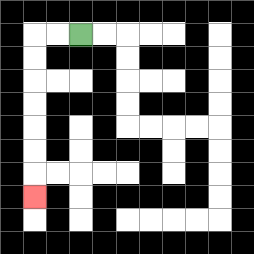{'start': '[3, 1]', 'end': '[1, 8]', 'path_directions': 'L,L,D,D,D,D,D,D,D', 'path_coordinates': '[[3, 1], [2, 1], [1, 1], [1, 2], [1, 3], [1, 4], [1, 5], [1, 6], [1, 7], [1, 8]]'}